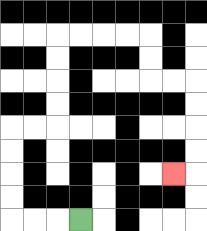{'start': '[3, 9]', 'end': '[7, 7]', 'path_directions': 'L,L,L,U,U,U,U,R,R,U,U,U,U,R,R,R,R,D,D,R,R,D,D,D,D,L', 'path_coordinates': '[[3, 9], [2, 9], [1, 9], [0, 9], [0, 8], [0, 7], [0, 6], [0, 5], [1, 5], [2, 5], [2, 4], [2, 3], [2, 2], [2, 1], [3, 1], [4, 1], [5, 1], [6, 1], [6, 2], [6, 3], [7, 3], [8, 3], [8, 4], [8, 5], [8, 6], [8, 7], [7, 7]]'}